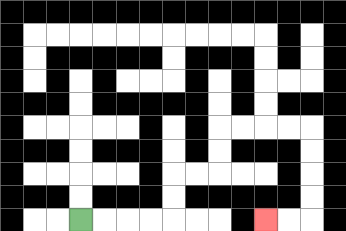{'start': '[3, 9]', 'end': '[11, 9]', 'path_directions': 'R,R,R,R,U,U,R,R,U,U,R,R,R,R,D,D,D,D,L,L', 'path_coordinates': '[[3, 9], [4, 9], [5, 9], [6, 9], [7, 9], [7, 8], [7, 7], [8, 7], [9, 7], [9, 6], [9, 5], [10, 5], [11, 5], [12, 5], [13, 5], [13, 6], [13, 7], [13, 8], [13, 9], [12, 9], [11, 9]]'}